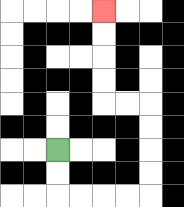{'start': '[2, 6]', 'end': '[4, 0]', 'path_directions': 'D,D,R,R,R,R,U,U,U,U,L,L,U,U,U,U', 'path_coordinates': '[[2, 6], [2, 7], [2, 8], [3, 8], [4, 8], [5, 8], [6, 8], [6, 7], [6, 6], [6, 5], [6, 4], [5, 4], [4, 4], [4, 3], [4, 2], [4, 1], [4, 0]]'}